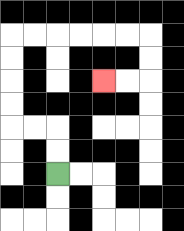{'start': '[2, 7]', 'end': '[4, 3]', 'path_directions': 'U,U,L,L,U,U,U,U,R,R,R,R,R,R,D,D,L,L', 'path_coordinates': '[[2, 7], [2, 6], [2, 5], [1, 5], [0, 5], [0, 4], [0, 3], [0, 2], [0, 1], [1, 1], [2, 1], [3, 1], [4, 1], [5, 1], [6, 1], [6, 2], [6, 3], [5, 3], [4, 3]]'}